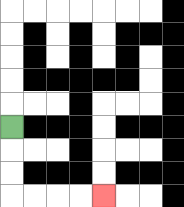{'start': '[0, 5]', 'end': '[4, 8]', 'path_directions': 'D,D,D,R,R,R,R', 'path_coordinates': '[[0, 5], [0, 6], [0, 7], [0, 8], [1, 8], [2, 8], [3, 8], [4, 8]]'}